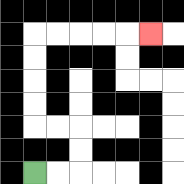{'start': '[1, 7]', 'end': '[6, 1]', 'path_directions': 'R,R,U,U,L,L,U,U,U,U,R,R,R,R,R', 'path_coordinates': '[[1, 7], [2, 7], [3, 7], [3, 6], [3, 5], [2, 5], [1, 5], [1, 4], [1, 3], [1, 2], [1, 1], [2, 1], [3, 1], [4, 1], [5, 1], [6, 1]]'}